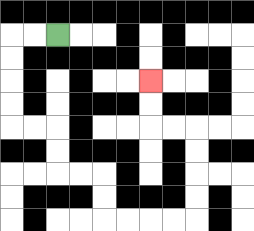{'start': '[2, 1]', 'end': '[6, 3]', 'path_directions': 'L,L,D,D,D,D,R,R,D,D,R,R,D,D,R,R,R,R,U,U,U,U,L,L,U,U', 'path_coordinates': '[[2, 1], [1, 1], [0, 1], [0, 2], [0, 3], [0, 4], [0, 5], [1, 5], [2, 5], [2, 6], [2, 7], [3, 7], [4, 7], [4, 8], [4, 9], [5, 9], [6, 9], [7, 9], [8, 9], [8, 8], [8, 7], [8, 6], [8, 5], [7, 5], [6, 5], [6, 4], [6, 3]]'}